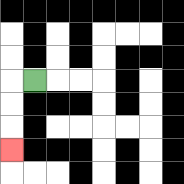{'start': '[1, 3]', 'end': '[0, 6]', 'path_directions': 'L,D,D,D', 'path_coordinates': '[[1, 3], [0, 3], [0, 4], [0, 5], [0, 6]]'}